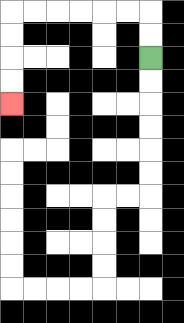{'start': '[6, 2]', 'end': '[0, 4]', 'path_directions': 'U,U,L,L,L,L,L,L,D,D,D,D', 'path_coordinates': '[[6, 2], [6, 1], [6, 0], [5, 0], [4, 0], [3, 0], [2, 0], [1, 0], [0, 0], [0, 1], [0, 2], [0, 3], [0, 4]]'}